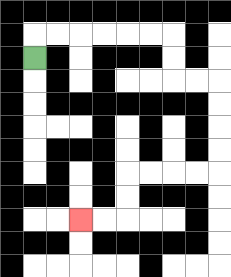{'start': '[1, 2]', 'end': '[3, 9]', 'path_directions': 'U,R,R,R,R,R,R,D,D,R,R,D,D,D,D,L,L,L,L,D,D,L,L', 'path_coordinates': '[[1, 2], [1, 1], [2, 1], [3, 1], [4, 1], [5, 1], [6, 1], [7, 1], [7, 2], [7, 3], [8, 3], [9, 3], [9, 4], [9, 5], [9, 6], [9, 7], [8, 7], [7, 7], [6, 7], [5, 7], [5, 8], [5, 9], [4, 9], [3, 9]]'}